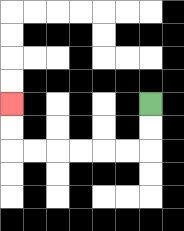{'start': '[6, 4]', 'end': '[0, 4]', 'path_directions': 'D,D,L,L,L,L,L,L,U,U', 'path_coordinates': '[[6, 4], [6, 5], [6, 6], [5, 6], [4, 6], [3, 6], [2, 6], [1, 6], [0, 6], [0, 5], [0, 4]]'}